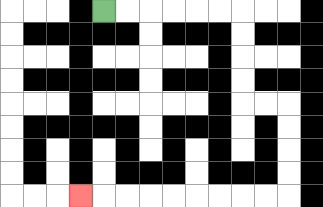{'start': '[4, 0]', 'end': '[3, 8]', 'path_directions': 'R,R,R,R,R,R,D,D,D,D,R,R,D,D,D,D,L,L,L,L,L,L,L,L,L', 'path_coordinates': '[[4, 0], [5, 0], [6, 0], [7, 0], [8, 0], [9, 0], [10, 0], [10, 1], [10, 2], [10, 3], [10, 4], [11, 4], [12, 4], [12, 5], [12, 6], [12, 7], [12, 8], [11, 8], [10, 8], [9, 8], [8, 8], [7, 8], [6, 8], [5, 8], [4, 8], [3, 8]]'}